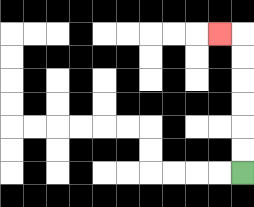{'start': '[10, 7]', 'end': '[9, 1]', 'path_directions': 'U,U,U,U,U,U,L', 'path_coordinates': '[[10, 7], [10, 6], [10, 5], [10, 4], [10, 3], [10, 2], [10, 1], [9, 1]]'}